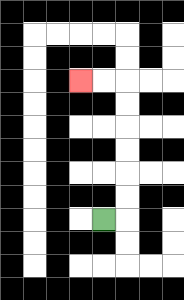{'start': '[4, 9]', 'end': '[3, 3]', 'path_directions': 'R,U,U,U,U,U,U,L,L', 'path_coordinates': '[[4, 9], [5, 9], [5, 8], [5, 7], [5, 6], [5, 5], [5, 4], [5, 3], [4, 3], [3, 3]]'}